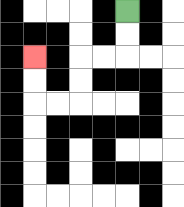{'start': '[5, 0]', 'end': '[1, 2]', 'path_directions': 'D,D,L,L,D,D,L,L,U,U', 'path_coordinates': '[[5, 0], [5, 1], [5, 2], [4, 2], [3, 2], [3, 3], [3, 4], [2, 4], [1, 4], [1, 3], [1, 2]]'}